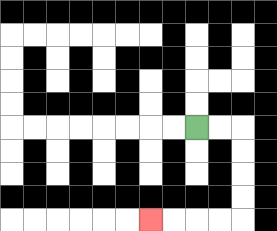{'start': '[8, 5]', 'end': '[6, 9]', 'path_directions': 'R,R,D,D,D,D,L,L,L,L', 'path_coordinates': '[[8, 5], [9, 5], [10, 5], [10, 6], [10, 7], [10, 8], [10, 9], [9, 9], [8, 9], [7, 9], [6, 9]]'}